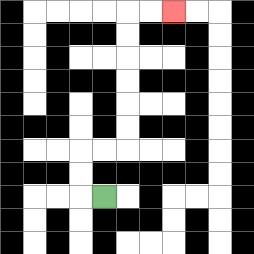{'start': '[4, 8]', 'end': '[7, 0]', 'path_directions': 'L,U,U,R,R,U,U,U,U,U,U,R,R', 'path_coordinates': '[[4, 8], [3, 8], [3, 7], [3, 6], [4, 6], [5, 6], [5, 5], [5, 4], [5, 3], [5, 2], [5, 1], [5, 0], [6, 0], [7, 0]]'}